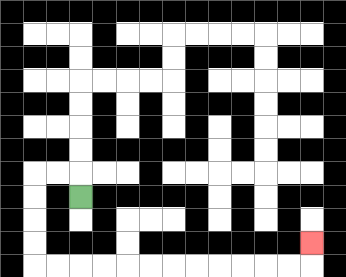{'start': '[3, 8]', 'end': '[13, 10]', 'path_directions': 'U,L,L,D,D,D,D,R,R,R,R,R,R,R,R,R,R,R,R,U', 'path_coordinates': '[[3, 8], [3, 7], [2, 7], [1, 7], [1, 8], [1, 9], [1, 10], [1, 11], [2, 11], [3, 11], [4, 11], [5, 11], [6, 11], [7, 11], [8, 11], [9, 11], [10, 11], [11, 11], [12, 11], [13, 11], [13, 10]]'}